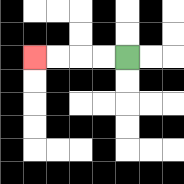{'start': '[5, 2]', 'end': '[1, 2]', 'path_directions': 'L,L,L,L', 'path_coordinates': '[[5, 2], [4, 2], [3, 2], [2, 2], [1, 2]]'}